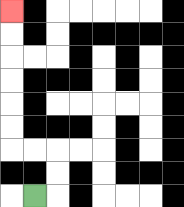{'start': '[1, 8]', 'end': '[0, 0]', 'path_directions': 'R,U,U,L,L,U,U,U,U,U,U', 'path_coordinates': '[[1, 8], [2, 8], [2, 7], [2, 6], [1, 6], [0, 6], [0, 5], [0, 4], [0, 3], [0, 2], [0, 1], [0, 0]]'}